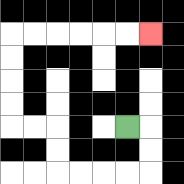{'start': '[5, 5]', 'end': '[6, 1]', 'path_directions': 'R,D,D,L,L,L,L,U,U,L,L,U,U,U,U,R,R,R,R,R,R', 'path_coordinates': '[[5, 5], [6, 5], [6, 6], [6, 7], [5, 7], [4, 7], [3, 7], [2, 7], [2, 6], [2, 5], [1, 5], [0, 5], [0, 4], [0, 3], [0, 2], [0, 1], [1, 1], [2, 1], [3, 1], [4, 1], [5, 1], [6, 1]]'}